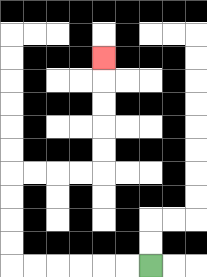{'start': '[6, 11]', 'end': '[4, 2]', 'path_directions': 'L,L,L,L,L,L,U,U,U,U,R,R,R,R,U,U,U,U,U', 'path_coordinates': '[[6, 11], [5, 11], [4, 11], [3, 11], [2, 11], [1, 11], [0, 11], [0, 10], [0, 9], [0, 8], [0, 7], [1, 7], [2, 7], [3, 7], [4, 7], [4, 6], [4, 5], [4, 4], [4, 3], [4, 2]]'}